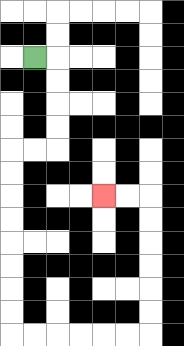{'start': '[1, 2]', 'end': '[4, 8]', 'path_directions': 'R,D,D,D,D,L,L,D,D,D,D,D,D,D,D,R,R,R,R,R,R,U,U,U,U,U,U,L,L', 'path_coordinates': '[[1, 2], [2, 2], [2, 3], [2, 4], [2, 5], [2, 6], [1, 6], [0, 6], [0, 7], [0, 8], [0, 9], [0, 10], [0, 11], [0, 12], [0, 13], [0, 14], [1, 14], [2, 14], [3, 14], [4, 14], [5, 14], [6, 14], [6, 13], [6, 12], [6, 11], [6, 10], [6, 9], [6, 8], [5, 8], [4, 8]]'}